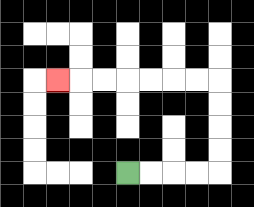{'start': '[5, 7]', 'end': '[2, 3]', 'path_directions': 'R,R,R,R,U,U,U,U,L,L,L,L,L,L,L', 'path_coordinates': '[[5, 7], [6, 7], [7, 7], [8, 7], [9, 7], [9, 6], [9, 5], [9, 4], [9, 3], [8, 3], [7, 3], [6, 3], [5, 3], [4, 3], [3, 3], [2, 3]]'}